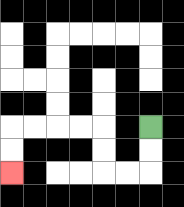{'start': '[6, 5]', 'end': '[0, 7]', 'path_directions': 'D,D,L,L,U,U,L,L,L,L,D,D', 'path_coordinates': '[[6, 5], [6, 6], [6, 7], [5, 7], [4, 7], [4, 6], [4, 5], [3, 5], [2, 5], [1, 5], [0, 5], [0, 6], [0, 7]]'}